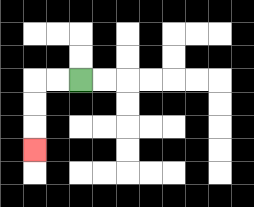{'start': '[3, 3]', 'end': '[1, 6]', 'path_directions': 'L,L,D,D,D', 'path_coordinates': '[[3, 3], [2, 3], [1, 3], [1, 4], [1, 5], [1, 6]]'}